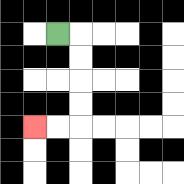{'start': '[2, 1]', 'end': '[1, 5]', 'path_directions': 'R,D,D,D,D,L,L', 'path_coordinates': '[[2, 1], [3, 1], [3, 2], [3, 3], [3, 4], [3, 5], [2, 5], [1, 5]]'}